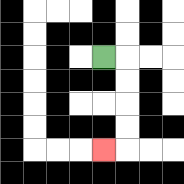{'start': '[4, 2]', 'end': '[4, 6]', 'path_directions': 'R,D,D,D,D,L', 'path_coordinates': '[[4, 2], [5, 2], [5, 3], [5, 4], [5, 5], [5, 6], [4, 6]]'}